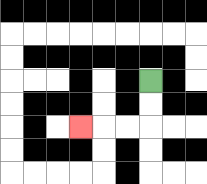{'start': '[6, 3]', 'end': '[3, 5]', 'path_directions': 'D,D,L,L,L', 'path_coordinates': '[[6, 3], [6, 4], [6, 5], [5, 5], [4, 5], [3, 5]]'}